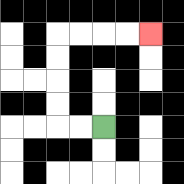{'start': '[4, 5]', 'end': '[6, 1]', 'path_directions': 'L,L,U,U,U,U,R,R,R,R', 'path_coordinates': '[[4, 5], [3, 5], [2, 5], [2, 4], [2, 3], [2, 2], [2, 1], [3, 1], [4, 1], [5, 1], [6, 1]]'}